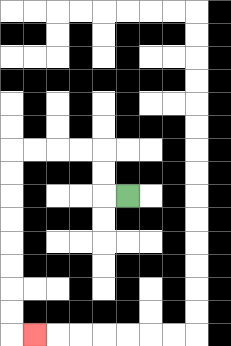{'start': '[5, 8]', 'end': '[1, 14]', 'path_directions': 'L,U,U,L,L,L,L,D,D,D,D,D,D,D,D,R', 'path_coordinates': '[[5, 8], [4, 8], [4, 7], [4, 6], [3, 6], [2, 6], [1, 6], [0, 6], [0, 7], [0, 8], [0, 9], [0, 10], [0, 11], [0, 12], [0, 13], [0, 14], [1, 14]]'}